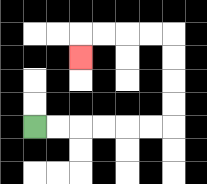{'start': '[1, 5]', 'end': '[3, 2]', 'path_directions': 'R,R,R,R,R,R,U,U,U,U,L,L,L,L,D', 'path_coordinates': '[[1, 5], [2, 5], [3, 5], [4, 5], [5, 5], [6, 5], [7, 5], [7, 4], [7, 3], [7, 2], [7, 1], [6, 1], [5, 1], [4, 1], [3, 1], [3, 2]]'}